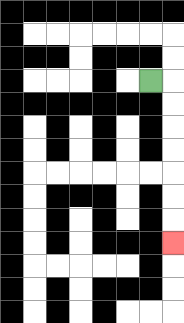{'start': '[6, 3]', 'end': '[7, 10]', 'path_directions': 'R,D,D,D,D,D,D,D', 'path_coordinates': '[[6, 3], [7, 3], [7, 4], [7, 5], [7, 6], [7, 7], [7, 8], [7, 9], [7, 10]]'}